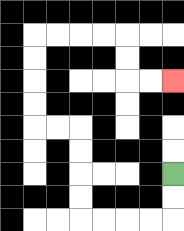{'start': '[7, 7]', 'end': '[7, 3]', 'path_directions': 'D,D,L,L,L,L,U,U,U,U,L,L,U,U,U,U,R,R,R,R,D,D,R,R', 'path_coordinates': '[[7, 7], [7, 8], [7, 9], [6, 9], [5, 9], [4, 9], [3, 9], [3, 8], [3, 7], [3, 6], [3, 5], [2, 5], [1, 5], [1, 4], [1, 3], [1, 2], [1, 1], [2, 1], [3, 1], [4, 1], [5, 1], [5, 2], [5, 3], [6, 3], [7, 3]]'}